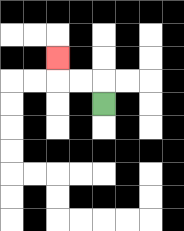{'start': '[4, 4]', 'end': '[2, 2]', 'path_directions': 'U,L,L,U', 'path_coordinates': '[[4, 4], [4, 3], [3, 3], [2, 3], [2, 2]]'}